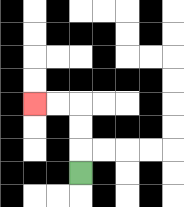{'start': '[3, 7]', 'end': '[1, 4]', 'path_directions': 'U,U,U,L,L', 'path_coordinates': '[[3, 7], [3, 6], [3, 5], [3, 4], [2, 4], [1, 4]]'}